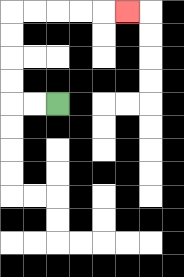{'start': '[2, 4]', 'end': '[5, 0]', 'path_directions': 'L,L,U,U,U,U,R,R,R,R,R', 'path_coordinates': '[[2, 4], [1, 4], [0, 4], [0, 3], [0, 2], [0, 1], [0, 0], [1, 0], [2, 0], [3, 0], [4, 0], [5, 0]]'}